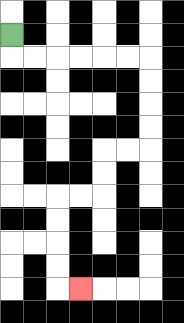{'start': '[0, 1]', 'end': '[3, 12]', 'path_directions': 'D,R,R,R,R,R,R,D,D,D,D,L,L,D,D,L,L,D,D,D,D,R', 'path_coordinates': '[[0, 1], [0, 2], [1, 2], [2, 2], [3, 2], [4, 2], [5, 2], [6, 2], [6, 3], [6, 4], [6, 5], [6, 6], [5, 6], [4, 6], [4, 7], [4, 8], [3, 8], [2, 8], [2, 9], [2, 10], [2, 11], [2, 12], [3, 12]]'}